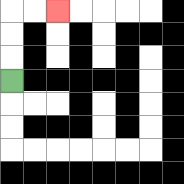{'start': '[0, 3]', 'end': '[2, 0]', 'path_directions': 'U,U,U,R,R', 'path_coordinates': '[[0, 3], [0, 2], [0, 1], [0, 0], [1, 0], [2, 0]]'}